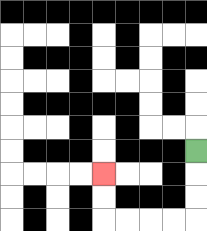{'start': '[8, 6]', 'end': '[4, 7]', 'path_directions': 'D,D,D,L,L,L,L,U,U', 'path_coordinates': '[[8, 6], [8, 7], [8, 8], [8, 9], [7, 9], [6, 9], [5, 9], [4, 9], [4, 8], [4, 7]]'}